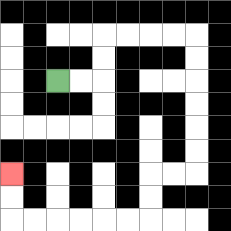{'start': '[2, 3]', 'end': '[0, 7]', 'path_directions': 'R,R,U,U,R,R,R,R,D,D,D,D,D,D,L,L,D,D,L,L,L,L,L,L,U,U', 'path_coordinates': '[[2, 3], [3, 3], [4, 3], [4, 2], [4, 1], [5, 1], [6, 1], [7, 1], [8, 1], [8, 2], [8, 3], [8, 4], [8, 5], [8, 6], [8, 7], [7, 7], [6, 7], [6, 8], [6, 9], [5, 9], [4, 9], [3, 9], [2, 9], [1, 9], [0, 9], [0, 8], [0, 7]]'}